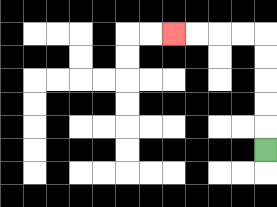{'start': '[11, 6]', 'end': '[7, 1]', 'path_directions': 'U,U,U,U,U,L,L,L,L', 'path_coordinates': '[[11, 6], [11, 5], [11, 4], [11, 3], [11, 2], [11, 1], [10, 1], [9, 1], [8, 1], [7, 1]]'}